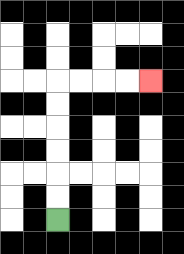{'start': '[2, 9]', 'end': '[6, 3]', 'path_directions': 'U,U,U,U,U,U,R,R,R,R', 'path_coordinates': '[[2, 9], [2, 8], [2, 7], [2, 6], [2, 5], [2, 4], [2, 3], [3, 3], [4, 3], [5, 3], [6, 3]]'}